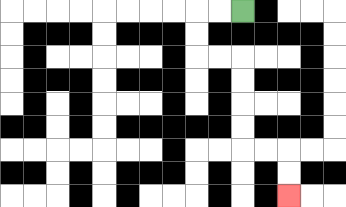{'start': '[10, 0]', 'end': '[12, 8]', 'path_directions': 'L,L,D,D,R,R,D,D,D,D,R,R,D,D', 'path_coordinates': '[[10, 0], [9, 0], [8, 0], [8, 1], [8, 2], [9, 2], [10, 2], [10, 3], [10, 4], [10, 5], [10, 6], [11, 6], [12, 6], [12, 7], [12, 8]]'}